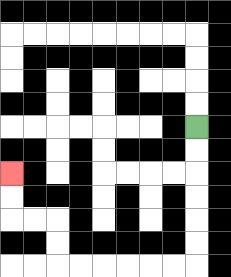{'start': '[8, 5]', 'end': '[0, 7]', 'path_directions': 'D,D,D,D,D,D,L,L,L,L,L,L,U,U,L,L,U,U', 'path_coordinates': '[[8, 5], [8, 6], [8, 7], [8, 8], [8, 9], [8, 10], [8, 11], [7, 11], [6, 11], [5, 11], [4, 11], [3, 11], [2, 11], [2, 10], [2, 9], [1, 9], [0, 9], [0, 8], [0, 7]]'}